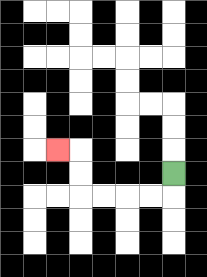{'start': '[7, 7]', 'end': '[2, 6]', 'path_directions': 'D,L,L,L,L,U,U,L', 'path_coordinates': '[[7, 7], [7, 8], [6, 8], [5, 8], [4, 8], [3, 8], [3, 7], [3, 6], [2, 6]]'}